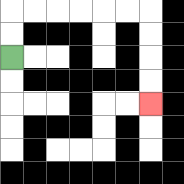{'start': '[0, 2]', 'end': '[6, 4]', 'path_directions': 'U,U,R,R,R,R,R,R,D,D,D,D', 'path_coordinates': '[[0, 2], [0, 1], [0, 0], [1, 0], [2, 0], [3, 0], [4, 0], [5, 0], [6, 0], [6, 1], [6, 2], [6, 3], [6, 4]]'}